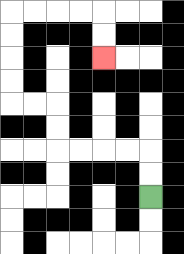{'start': '[6, 8]', 'end': '[4, 2]', 'path_directions': 'U,U,L,L,L,L,U,U,L,L,U,U,U,U,R,R,R,R,D,D', 'path_coordinates': '[[6, 8], [6, 7], [6, 6], [5, 6], [4, 6], [3, 6], [2, 6], [2, 5], [2, 4], [1, 4], [0, 4], [0, 3], [0, 2], [0, 1], [0, 0], [1, 0], [2, 0], [3, 0], [4, 0], [4, 1], [4, 2]]'}